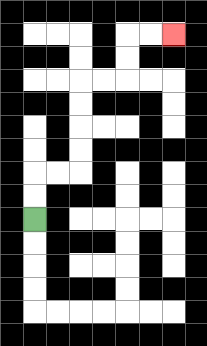{'start': '[1, 9]', 'end': '[7, 1]', 'path_directions': 'U,U,R,R,U,U,U,U,R,R,U,U,R,R', 'path_coordinates': '[[1, 9], [1, 8], [1, 7], [2, 7], [3, 7], [3, 6], [3, 5], [3, 4], [3, 3], [4, 3], [5, 3], [5, 2], [5, 1], [6, 1], [7, 1]]'}